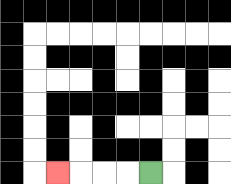{'start': '[6, 7]', 'end': '[2, 7]', 'path_directions': 'L,L,L,L', 'path_coordinates': '[[6, 7], [5, 7], [4, 7], [3, 7], [2, 7]]'}